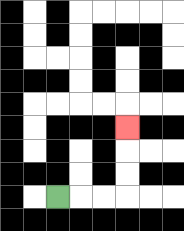{'start': '[2, 8]', 'end': '[5, 5]', 'path_directions': 'R,R,R,U,U,U', 'path_coordinates': '[[2, 8], [3, 8], [4, 8], [5, 8], [5, 7], [5, 6], [5, 5]]'}